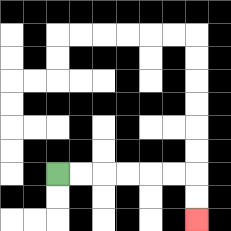{'start': '[2, 7]', 'end': '[8, 9]', 'path_directions': 'R,R,R,R,R,R,D,D', 'path_coordinates': '[[2, 7], [3, 7], [4, 7], [5, 7], [6, 7], [7, 7], [8, 7], [8, 8], [8, 9]]'}